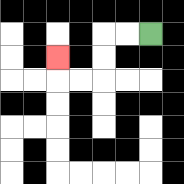{'start': '[6, 1]', 'end': '[2, 2]', 'path_directions': 'L,L,D,D,L,L,U', 'path_coordinates': '[[6, 1], [5, 1], [4, 1], [4, 2], [4, 3], [3, 3], [2, 3], [2, 2]]'}